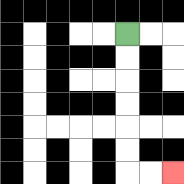{'start': '[5, 1]', 'end': '[7, 7]', 'path_directions': 'D,D,D,D,D,D,R,R', 'path_coordinates': '[[5, 1], [5, 2], [5, 3], [5, 4], [5, 5], [5, 6], [5, 7], [6, 7], [7, 7]]'}